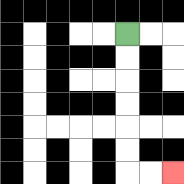{'start': '[5, 1]', 'end': '[7, 7]', 'path_directions': 'D,D,D,D,D,D,R,R', 'path_coordinates': '[[5, 1], [5, 2], [5, 3], [5, 4], [5, 5], [5, 6], [5, 7], [6, 7], [7, 7]]'}